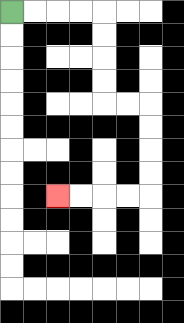{'start': '[0, 0]', 'end': '[2, 8]', 'path_directions': 'R,R,R,R,D,D,D,D,R,R,D,D,D,D,L,L,L,L', 'path_coordinates': '[[0, 0], [1, 0], [2, 0], [3, 0], [4, 0], [4, 1], [4, 2], [4, 3], [4, 4], [5, 4], [6, 4], [6, 5], [6, 6], [6, 7], [6, 8], [5, 8], [4, 8], [3, 8], [2, 8]]'}